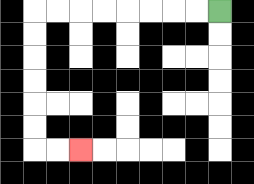{'start': '[9, 0]', 'end': '[3, 6]', 'path_directions': 'L,L,L,L,L,L,L,L,D,D,D,D,D,D,R,R', 'path_coordinates': '[[9, 0], [8, 0], [7, 0], [6, 0], [5, 0], [4, 0], [3, 0], [2, 0], [1, 0], [1, 1], [1, 2], [1, 3], [1, 4], [1, 5], [1, 6], [2, 6], [3, 6]]'}